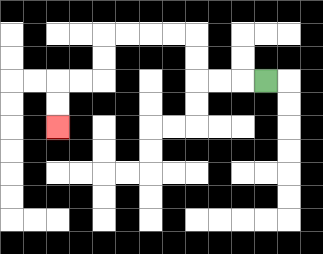{'start': '[11, 3]', 'end': '[2, 5]', 'path_directions': 'L,L,L,U,U,L,L,L,L,D,D,L,L,D,D', 'path_coordinates': '[[11, 3], [10, 3], [9, 3], [8, 3], [8, 2], [8, 1], [7, 1], [6, 1], [5, 1], [4, 1], [4, 2], [4, 3], [3, 3], [2, 3], [2, 4], [2, 5]]'}